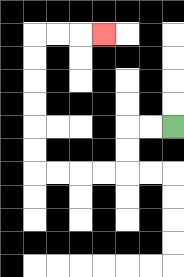{'start': '[7, 5]', 'end': '[4, 1]', 'path_directions': 'L,L,D,D,L,L,L,L,U,U,U,U,U,U,R,R,R', 'path_coordinates': '[[7, 5], [6, 5], [5, 5], [5, 6], [5, 7], [4, 7], [3, 7], [2, 7], [1, 7], [1, 6], [1, 5], [1, 4], [1, 3], [1, 2], [1, 1], [2, 1], [3, 1], [4, 1]]'}